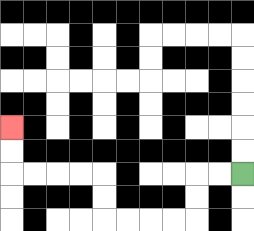{'start': '[10, 7]', 'end': '[0, 5]', 'path_directions': 'L,L,D,D,L,L,L,L,U,U,L,L,L,L,U,U', 'path_coordinates': '[[10, 7], [9, 7], [8, 7], [8, 8], [8, 9], [7, 9], [6, 9], [5, 9], [4, 9], [4, 8], [4, 7], [3, 7], [2, 7], [1, 7], [0, 7], [0, 6], [0, 5]]'}